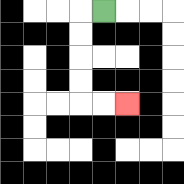{'start': '[4, 0]', 'end': '[5, 4]', 'path_directions': 'L,D,D,D,D,R,R', 'path_coordinates': '[[4, 0], [3, 0], [3, 1], [3, 2], [3, 3], [3, 4], [4, 4], [5, 4]]'}